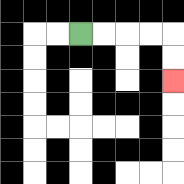{'start': '[3, 1]', 'end': '[7, 3]', 'path_directions': 'R,R,R,R,D,D', 'path_coordinates': '[[3, 1], [4, 1], [5, 1], [6, 1], [7, 1], [7, 2], [7, 3]]'}